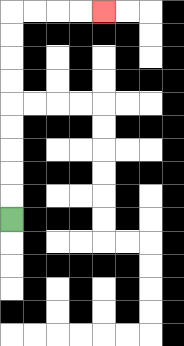{'start': '[0, 9]', 'end': '[4, 0]', 'path_directions': 'U,U,U,U,U,U,U,U,U,R,R,R,R', 'path_coordinates': '[[0, 9], [0, 8], [0, 7], [0, 6], [0, 5], [0, 4], [0, 3], [0, 2], [0, 1], [0, 0], [1, 0], [2, 0], [3, 0], [4, 0]]'}